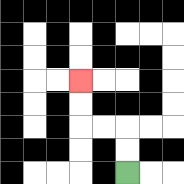{'start': '[5, 7]', 'end': '[3, 3]', 'path_directions': 'U,U,L,L,U,U', 'path_coordinates': '[[5, 7], [5, 6], [5, 5], [4, 5], [3, 5], [3, 4], [3, 3]]'}